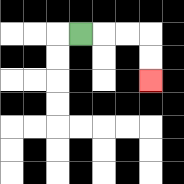{'start': '[3, 1]', 'end': '[6, 3]', 'path_directions': 'R,R,R,D,D', 'path_coordinates': '[[3, 1], [4, 1], [5, 1], [6, 1], [6, 2], [6, 3]]'}